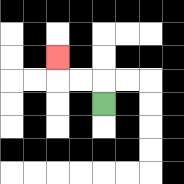{'start': '[4, 4]', 'end': '[2, 2]', 'path_directions': 'U,L,L,U', 'path_coordinates': '[[4, 4], [4, 3], [3, 3], [2, 3], [2, 2]]'}